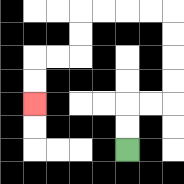{'start': '[5, 6]', 'end': '[1, 4]', 'path_directions': 'U,U,R,R,U,U,U,U,L,L,L,L,D,D,L,L,D,D', 'path_coordinates': '[[5, 6], [5, 5], [5, 4], [6, 4], [7, 4], [7, 3], [7, 2], [7, 1], [7, 0], [6, 0], [5, 0], [4, 0], [3, 0], [3, 1], [3, 2], [2, 2], [1, 2], [1, 3], [1, 4]]'}